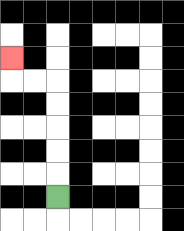{'start': '[2, 8]', 'end': '[0, 2]', 'path_directions': 'U,U,U,U,U,L,L,U', 'path_coordinates': '[[2, 8], [2, 7], [2, 6], [2, 5], [2, 4], [2, 3], [1, 3], [0, 3], [0, 2]]'}